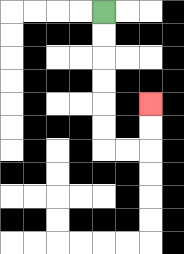{'start': '[4, 0]', 'end': '[6, 4]', 'path_directions': 'D,D,D,D,D,D,R,R,U,U', 'path_coordinates': '[[4, 0], [4, 1], [4, 2], [4, 3], [4, 4], [4, 5], [4, 6], [5, 6], [6, 6], [6, 5], [6, 4]]'}